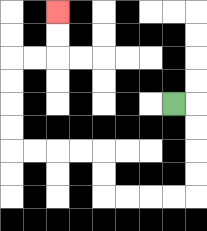{'start': '[7, 4]', 'end': '[2, 0]', 'path_directions': 'R,D,D,D,D,L,L,L,L,U,U,L,L,L,L,U,U,U,U,R,R,U,U', 'path_coordinates': '[[7, 4], [8, 4], [8, 5], [8, 6], [8, 7], [8, 8], [7, 8], [6, 8], [5, 8], [4, 8], [4, 7], [4, 6], [3, 6], [2, 6], [1, 6], [0, 6], [0, 5], [0, 4], [0, 3], [0, 2], [1, 2], [2, 2], [2, 1], [2, 0]]'}